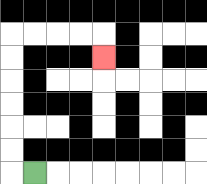{'start': '[1, 7]', 'end': '[4, 2]', 'path_directions': 'L,U,U,U,U,U,U,R,R,R,R,D', 'path_coordinates': '[[1, 7], [0, 7], [0, 6], [0, 5], [0, 4], [0, 3], [0, 2], [0, 1], [1, 1], [2, 1], [3, 1], [4, 1], [4, 2]]'}